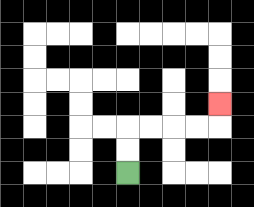{'start': '[5, 7]', 'end': '[9, 4]', 'path_directions': 'U,U,R,R,R,R,U', 'path_coordinates': '[[5, 7], [5, 6], [5, 5], [6, 5], [7, 5], [8, 5], [9, 5], [9, 4]]'}